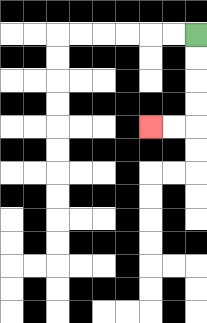{'start': '[8, 1]', 'end': '[6, 5]', 'path_directions': 'D,D,D,D,L,L', 'path_coordinates': '[[8, 1], [8, 2], [8, 3], [8, 4], [8, 5], [7, 5], [6, 5]]'}